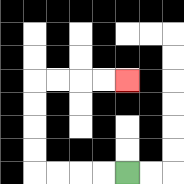{'start': '[5, 7]', 'end': '[5, 3]', 'path_directions': 'L,L,L,L,U,U,U,U,R,R,R,R', 'path_coordinates': '[[5, 7], [4, 7], [3, 7], [2, 7], [1, 7], [1, 6], [1, 5], [1, 4], [1, 3], [2, 3], [3, 3], [4, 3], [5, 3]]'}